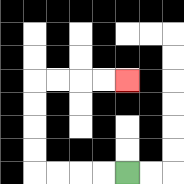{'start': '[5, 7]', 'end': '[5, 3]', 'path_directions': 'L,L,L,L,U,U,U,U,R,R,R,R', 'path_coordinates': '[[5, 7], [4, 7], [3, 7], [2, 7], [1, 7], [1, 6], [1, 5], [1, 4], [1, 3], [2, 3], [3, 3], [4, 3], [5, 3]]'}